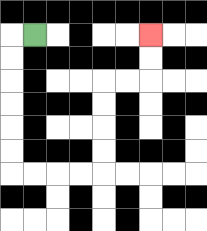{'start': '[1, 1]', 'end': '[6, 1]', 'path_directions': 'L,D,D,D,D,D,D,R,R,R,R,U,U,U,U,R,R,U,U', 'path_coordinates': '[[1, 1], [0, 1], [0, 2], [0, 3], [0, 4], [0, 5], [0, 6], [0, 7], [1, 7], [2, 7], [3, 7], [4, 7], [4, 6], [4, 5], [4, 4], [4, 3], [5, 3], [6, 3], [6, 2], [6, 1]]'}